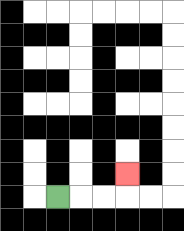{'start': '[2, 8]', 'end': '[5, 7]', 'path_directions': 'R,R,R,U', 'path_coordinates': '[[2, 8], [3, 8], [4, 8], [5, 8], [5, 7]]'}